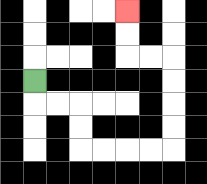{'start': '[1, 3]', 'end': '[5, 0]', 'path_directions': 'D,R,R,D,D,R,R,R,R,U,U,U,U,L,L,U,U', 'path_coordinates': '[[1, 3], [1, 4], [2, 4], [3, 4], [3, 5], [3, 6], [4, 6], [5, 6], [6, 6], [7, 6], [7, 5], [7, 4], [7, 3], [7, 2], [6, 2], [5, 2], [5, 1], [5, 0]]'}